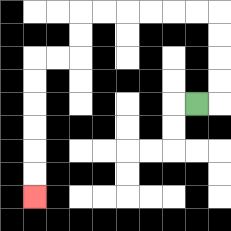{'start': '[8, 4]', 'end': '[1, 8]', 'path_directions': 'R,U,U,U,U,L,L,L,L,L,L,D,D,L,L,D,D,D,D,D,D', 'path_coordinates': '[[8, 4], [9, 4], [9, 3], [9, 2], [9, 1], [9, 0], [8, 0], [7, 0], [6, 0], [5, 0], [4, 0], [3, 0], [3, 1], [3, 2], [2, 2], [1, 2], [1, 3], [1, 4], [1, 5], [1, 6], [1, 7], [1, 8]]'}